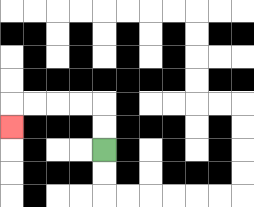{'start': '[4, 6]', 'end': '[0, 5]', 'path_directions': 'U,U,L,L,L,L,D', 'path_coordinates': '[[4, 6], [4, 5], [4, 4], [3, 4], [2, 4], [1, 4], [0, 4], [0, 5]]'}